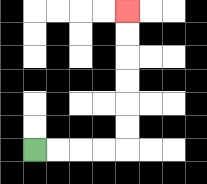{'start': '[1, 6]', 'end': '[5, 0]', 'path_directions': 'R,R,R,R,U,U,U,U,U,U', 'path_coordinates': '[[1, 6], [2, 6], [3, 6], [4, 6], [5, 6], [5, 5], [5, 4], [5, 3], [5, 2], [5, 1], [5, 0]]'}